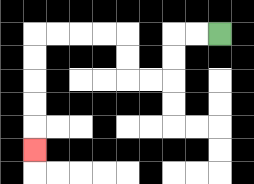{'start': '[9, 1]', 'end': '[1, 6]', 'path_directions': 'L,L,D,D,L,L,U,U,L,L,L,L,D,D,D,D,D', 'path_coordinates': '[[9, 1], [8, 1], [7, 1], [7, 2], [7, 3], [6, 3], [5, 3], [5, 2], [5, 1], [4, 1], [3, 1], [2, 1], [1, 1], [1, 2], [1, 3], [1, 4], [1, 5], [1, 6]]'}